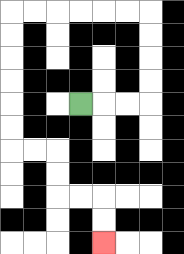{'start': '[3, 4]', 'end': '[4, 10]', 'path_directions': 'R,R,R,U,U,U,U,L,L,L,L,L,L,D,D,D,D,D,D,R,R,D,D,R,R,D,D', 'path_coordinates': '[[3, 4], [4, 4], [5, 4], [6, 4], [6, 3], [6, 2], [6, 1], [6, 0], [5, 0], [4, 0], [3, 0], [2, 0], [1, 0], [0, 0], [0, 1], [0, 2], [0, 3], [0, 4], [0, 5], [0, 6], [1, 6], [2, 6], [2, 7], [2, 8], [3, 8], [4, 8], [4, 9], [4, 10]]'}